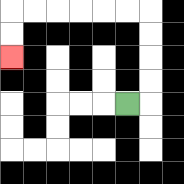{'start': '[5, 4]', 'end': '[0, 2]', 'path_directions': 'R,U,U,U,U,L,L,L,L,L,L,D,D', 'path_coordinates': '[[5, 4], [6, 4], [6, 3], [6, 2], [6, 1], [6, 0], [5, 0], [4, 0], [3, 0], [2, 0], [1, 0], [0, 0], [0, 1], [0, 2]]'}